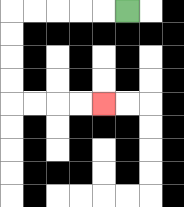{'start': '[5, 0]', 'end': '[4, 4]', 'path_directions': 'L,L,L,L,L,D,D,D,D,R,R,R,R', 'path_coordinates': '[[5, 0], [4, 0], [3, 0], [2, 0], [1, 0], [0, 0], [0, 1], [0, 2], [0, 3], [0, 4], [1, 4], [2, 4], [3, 4], [4, 4]]'}